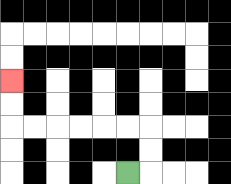{'start': '[5, 7]', 'end': '[0, 3]', 'path_directions': 'R,U,U,L,L,L,L,L,L,U,U', 'path_coordinates': '[[5, 7], [6, 7], [6, 6], [6, 5], [5, 5], [4, 5], [3, 5], [2, 5], [1, 5], [0, 5], [0, 4], [0, 3]]'}